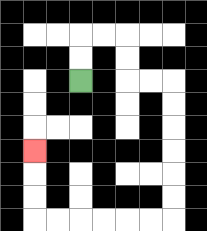{'start': '[3, 3]', 'end': '[1, 6]', 'path_directions': 'U,U,R,R,D,D,R,R,D,D,D,D,D,D,L,L,L,L,L,L,U,U,U', 'path_coordinates': '[[3, 3], [3, 2], [3, 1], [4, 1], [5, 1], [5, 2], [5, 3], [6, 3], [7, 3], [7, 4], [7, 5], [7, 6], [7, 7], [7, 8], [7, 9], [6, 9], [5, 9], [4, 9], [3, 9], [2, 9], [1, 9], [1, 8], [1, 7], [1, 6]]'}